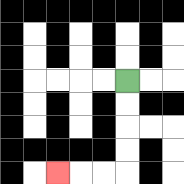{'start': '[5, 3]', 'end': '[2, 7]', 'path_directions': 'D,D,D,D,L,L,L', 'path_coordinates': '[[5, 3], [5, 4], [5, 5], [5, 6], [5, 7], [4, 7], [3, 7], [2, 7]]'}